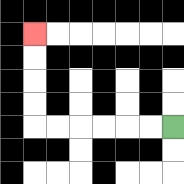{'start': '[7, 5]', 'end': '[1, 1]', 'path_directions': 'L,L,L,L,L,L,U,U,U,U', 'path_coordinates': '[[7, 5], [6, 5], [5, 5], [4, 5], [3, 5], [2, 5], [1, 5], [1, 4], [1, 3], [1, 2], [1, 1]]'}